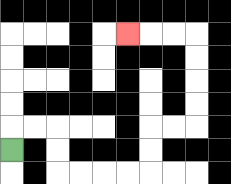{'start': '[0, 6]', 'end': '[5, 1]', 'path_directions': 'U,R,R,D,D,R,R,R,R,U,U,R,R,U,U,U,U,L,L,L', 'path_coordinates': '[[0, 6], [0, 5], [1, 5], [2, 5], [2, 6], [2, 7], [3, 7], [4, 7], [5, 7], [6, 7], [6, 6], [6, 5], [7, 5], [8, 5], [8, 4], [8, 3], [8, 2], [8, 1], [7, 1], [6, 1], [5, 1]]'}